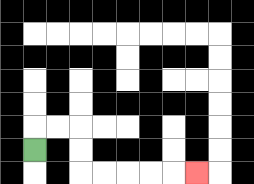{'start': '[1, 6]', 'end': '[8, 7]', 'path_directions': 'U,R,R,D,D,R,R,R,R,R', 'path_coordinates': '[[1, 6], [1, 5], [2, 5], [3, 5], [3, 6], [3, 7], [4, 7], [5, 7], [6, 7], [7, 7], [8, 7]]'}